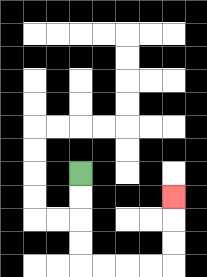{'start': '[3, 7]', 'end': '[7, 8]', 'path_directions': 'D,D,D,D,R,R,R,R,U,U,U', 'path_coordinates': '[[3, 7], [3, 8], [3, 9], [3, 10], [3, 11], [4, 11], [5, 11], [6, 11], [7, 11], [7, 10], [7, 9], [7, 8]]'}